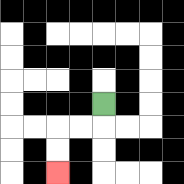{'start': '[4, 4]', 'end': '[2, 7]', 'path_directions': 'D,L,L,D,D', 'path_coordinates': '[[4, 4], [4, 5], [3, 5], [2, 5], [2, 6], [2, 7]]'}